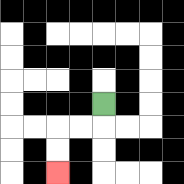{'start': '[4, 4]', 'end': '[2, 7]', 'path_directions': 'D,L,L,D,D', 'path_coordinates': '[[4, 4], [4, 5], [3, 5], [2, 5], [2, 6], [2, 7]]'}